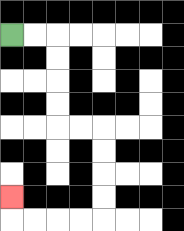{'start': '[0, 1]', 'end': '[0, 8]', 'path_directions': 'R,R,D,D,D,D,R,R,D,D,D,D,L,L,L,L,U', 'path_coordinates': '[[0, 1], [1, 1], [2, 1], [2, 2], [2, 3], [2, 4], [2, 5], [3, 5], [4, 5], [4, 6], [4, 7], [4, 8], [4, 9], [3, 9], [2, 9], [1, 9], [0, 9], [0, 8]]'}